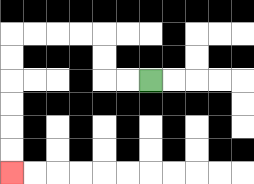{'start': '[6, 3]', 'end': '[0, 7]', 'path_directions': 'L,L,U,U,L,L,L,L,D,D,D,D,D,D', 'path_coordinates': '[[6, 3], [5, 3], [4, 3], [4, 2], [4, 1], [3, 1], [2, 1], [1, 1], [0, 1], [0, 2], [0, 3], [0, 4], [0, 5], [0, 6], [0, 7]]'}